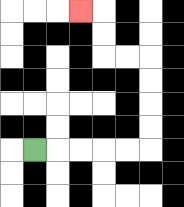{'start': '[1, 6]', 'end': '[3, 0]', 'path_directions': 'R,R,R,R,R,U,U,U,U,L,L,U,U,L', 'path_coordinates': '[[1, 6], [2, 6], [3, 6], [4, 6], [5, 6], [6, 6], [6, 5], [6, 4], [6, 3], [6, 2], [5, 2], [4, 2], [4, 1], [4, 0], [3, 0]]'}